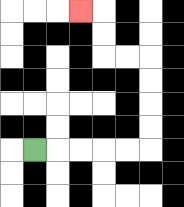{'start': '[1, 6]', 'end': '[3, 0]', 'path_directions': 'R,R,R,R,R,U,U,U,U,L,L,U,U,L', 'path_coordinates': '[[1, 6], [2, 6], [3, 6], [4, 6], [5, 6], [6, 6], [6, 5], [6, 4], [6, 3], [6, 2], [5, 2], [4, 2], [4, 1], [4, 0], [3, 0]]'}